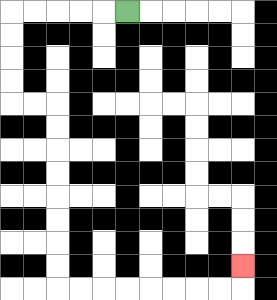{'start': '[5, 0]', 'end': '[10, 11]', 'path_directions': 'L,L,L,L,L,D,D,D,D,R,R,D,D,D,D,D,D,D,D,R,R,R,R,R,R,R,R,U', 'path_coordinates': '[[5, 0], [4, 0], [3, 0], [2, 0], [1, 0], [0, 0], [0, 1], [0, 2], [0, 3], [0, 4], [1, 4], [2, 4], [2, 5], [2, 6], [2, 7], [2, 8], [2, 9], [2, 10], [2, 11], [2, 12], [3, 12], [4, 12], [5, 12], [6, 12], [7, 12], [8, 12], [9, 12], [10, 12], [10, 11]]'}